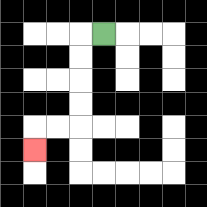{'start': '[4, 1]', 'end': '[1, 6]', 'path_directions': 'L,D,D,D,D,L,L,D', 'path_coordinates': '[[4, 1], [3, 1], [3, 2], [3, 3], [3, 4], [3, 5], [2, 5], [1, 5], [1, 6]]'}